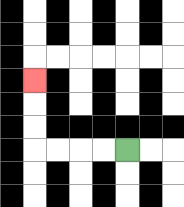{'start': '[5, 6]', 'end': '[1, 3]', 'path_directions': 'L,L,L,L,U,U,U', 'path_coordinates': '[[5, 6], [4, 6], [3, 6], [2, 6], [1, 6], [1, 5], [1, 4], [1, 3]]'}